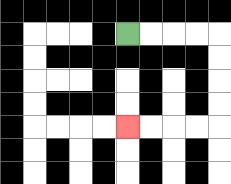{'start': '[5, 1]', 'end': '[5, 5]', 'path_directions': 'R,R,R,R,D,D,D,D,L,L,L,L', 'path_coordinates': '[[5, 1], [6, 1], [7, 1], [8, 1], [9, 1], [9, 2], [9, 3], [9, 4], [9, 5], [8, 5], [7, 5], [6, 5], [5, 5]]'}